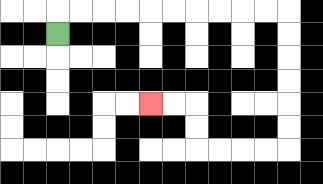{'start': '[2, 1]', 'end': '[6, 4]', 'path_directions': 'U,R,R,R,R,R,R,R,R,R,R,D,D,D,D,D,D,L,L,L,L,U,U,L,L', 'path_coordinates': '[[2, 1], [2, 0], [3, 0], [4, 0], [5, 0], [6, 0], [7, 0], [8, 0], [9, 0], [10, 0], [11, 0], [12, 0], [12, 1], [12, 2], [12, 3], [12, 4], [12, 5], [12, 6], [11, 6], [10, 6], [9, 6], [8, 6], [8, 5], [8, 4], [7, 4], [6, 4]]'}